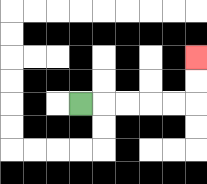{'start': '[3, 4]', 'end': '[8, 2]', 'path_directions': 'R,R,R,R,R,U,U', 'path_coordinates': '[[3, 4], [4, 4], [5, 4], [6, 4], [7, 4], [8, 4], [8, 3], [8, 2]]'}